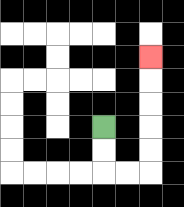{'start': '[4, 5]', 'end': '[6, 2]', 'path_directions': 'D,D,R,R,U,U,U,U,U', 'path_coordinates': '[[4, 5], [4, 6], [4, 7], [5, 7], [6, 7], [6, 6], [6, 5], [6, 4], [6, 3], [6, 2]]'}